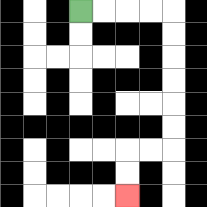{'start': '[3, 0]', 'end': '[5, 8]', 'path_directions': 'R,R,R,R,D,D,D,D,D,D,L,L,D,D', 'path_coordinates': '[[3, 0], [4, 0], [5, 0], [6, 0], [7, 0], [7, 1], [7, 2], [7, 3], [7, 4], [7, 5], [7, 6], [6, 6], [5, 6], [5, 7], [5, 8]]'}